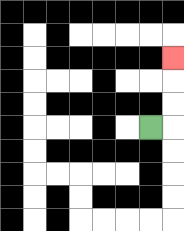{'start': '[6, 5]', 'end': '[7, 2]', 'path_directions': 'R,U,U,U', 'path_coordinates': '[[6, 5], [7, 5], [7, 4], [7, 3], [7, 2]]'}